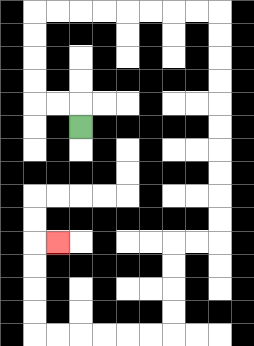{'start': '[3, 5]', 'end': '[2, 10]', 'path_directions': 'U,L,L,U,U,U,U,R,R,R,R,R,R,R,R,D,D,D,D,D,D,D,D,D,D,L,L,D,D,D,D,L,L,L,L,L,L,U,U,U,U,R', 'path_coordinates': '[[3, 5], [3, 4], [2, 4], [1, 4], [1, 3], [1, 2], [1, 1], [1, 0], [2, 0], [3, 0], [4, 0], [5, 0], [6, 0], [7, 0], [8, 0], [9, 0], [9, 1], [9, 2], [9, 3], [9, 4], [9, 5], [9, 6], [9, 7], [9, 8], [9, 9], [9, 10], [8, 10], [7, 10], [7, 11], [7, 12], [7, 13], [7, 14], [6, 14], [5, 14], [4, 14], [3, 14], [2, 14], [1, 14], [1, 13], [1, 12], [1, 11], [1, 10], [2, 10]]'}